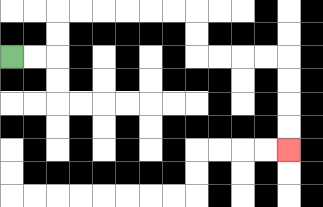{'start': '[0, 2]', 'end': '[12, 6]', 'path_directions': 'R,R,U,U,R,R,R,R,R,R,D,D,R,R,R,R,D,D,D,D', 'path_coordinates': '[[0, 2], [1, 2], [2, 2], [2, 1], [2, 0], [3, 0], [4, 0], [5, 0], [6, 0], [7, 0], [8, 0], [8, 1], [8, 2], [9, 2], [10, 2], [11, 2], [12, 2], [12, 3], [12, 4], [12, 5], [12, 6]]'}